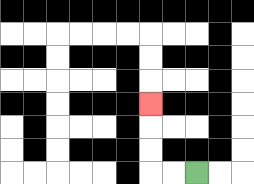{'start': '[8, 7]', 'end': '[6, 4]', 'path_directions': 'L,L,U,U,U', 'path_coordinates': '[[8, 7], [7, 7], [6, 7], [6, 6], [6, 5], [6, 4]]'}